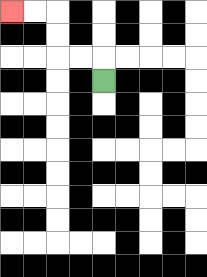{'start': '[4, 3]', 'end': '[0, 0]', 'path_directions': 'U,L,L,U,U,L,L', 'path_coordinates': '[[4, 3], [4, 2], [3, 2], [2, 2], [2, 1], [2, 0], [1, 0], [0, 0]]'}